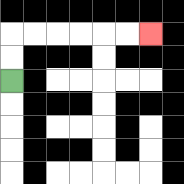{'start': '[0, 3]', 'end': '[6, 1]', 'path_directions': 'U,U,R,R,R,R,R,R', 'path_coordinates': '[[0, 3], [0, 2], [0, 1], [1, 1], [2, 1], [3, 1], [4, 1], [5, 1], [6, 1]]'}